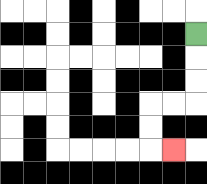{'start': '[8, 1]', 'end': '[7, 6]', 'path_directions': 'D,D,D,L,L,D,D,R', 'path_coordinates': '[[8, 1], [8, 2], [8, 3], [8, 4], [7, 4], [6, 4], [6, 5], [6, 6], [7, 6]]'}